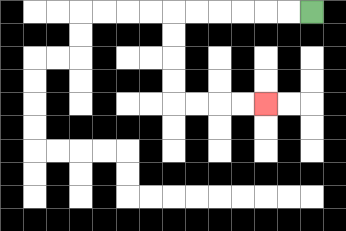{'start': '[13, 0]', 'end': '[11, 4]', 'path_directions': 'L,L,L,L,L,L,D,D,D,D,R,R,R,R', 'path_coordinates': '[[13, 0], [12, 0], [11, 0], [10, 0], [9, 0], [8, 0], [7, 0], [7, 1], [7, 2], [7, 3], [7, 4], [8, 4], [9, 4], [10, 4], [11, 4]]'}